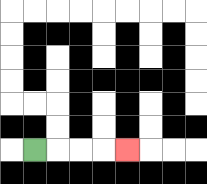{'start': '[1, 6]', 'end': '[5, 6]', 'path_directions': 'R,R,R,R', 'path_coordinates': '[[1, 6], [2, 6], [3, 6], [4, 6], [5, 6]]'}